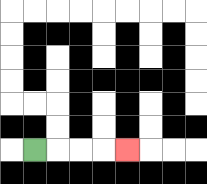{'start': '[1, 6]', 'end': '[5, 6]', 'path_directions': 'R,R,R,R', 'path_coordinates': '[[1, 6], [2, 6], [3, 6], [4, 6], [5, 6]]'}